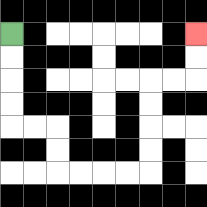{'start': '[0, 1]', 'end': '[8, 1]', 'path_directions': 'D,D,D,D,R,R,D,D,R,R,R,R,U,U,U,U,R,R,U,U', 'path_coordinates': '[[0, 1], [0, 2], [0, 3], [0, 4], [0, 5], [1, 5], [2, 5], [2, 6], [2, 7], [3, 7], [4, 7], [5, 7], [6, 7], [6, 6], [6, 5], [6, 4], [6, 3], [7, 3], [8, 3], [8, 2], [8, 1]]'}